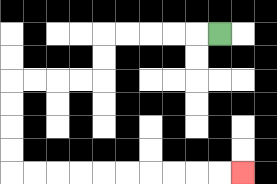{'start': '[9, 1]', 'end': '[10, 7]', 'path_directions': 'L,L,L,L,L,D,D,L,L,L,L,D,D,D,D,R,R,R,R,R,R,R,R,R,R', 'path_coordinates': '[[9, 1], [8, 1], [7, 1], [6, 1], [5, 1], [4, 1], [4, 2], [4, 3], [3, 3], [2, 3], [1, 3], [0, 3], [0, 4], [0, 5], [0, 6], [0, 7], [1, 7], [2, 7], [3, 7], [4, 7], [5, 7], [6, 7], [7, 7], [8, 7], [9, 7], [10, 7]]'}